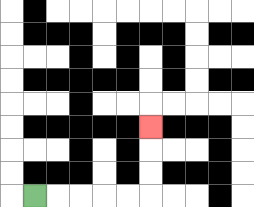{'start': '[1, 8]', 'end': '[6, 5]', 'path_directions': 'R,R,R,R,R,U,U,U', 'path_coordinates': '[[1, 8], [2, 8], [3, 8], [4, 8], [5, 8], [6, 8], [6, 7], [6, 6], [6, 5]]'}